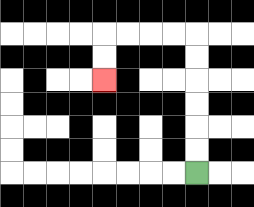{'start': '[8, 7]', 'end': '[4, 3]', 'path_directions': 'U,U,U,U,U,U,L,L,L,L,D,D', 'path_coordinates': '[[8, 7], [8, 6], [8, 5], [8, 4], [8, 3], [8, 2], [8, 1], [7, 1], [6, 1], [5, 1], [4, 1], [4, 2], [4, 3]]'}